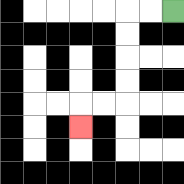{'start': '[7, 0]', 'end': '[3, 5]', 'path_directions': 'L,L,D,D,D,D,L,L,D', 'path_coordinates': '[[7, 0], [6, 0], [5, 0], [5, 1], [5, 2], [5, 3], [5, 4], [4, 4], [3, 4], [3, 5]]'}